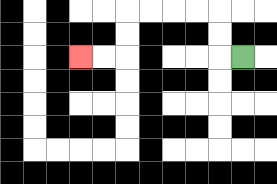{'start': '[10, 2]', 'end': '[3, 2]', 'path_directions': 'L,U,U,L,L,L,L,D,D,L,L', 'path_coordinates': '[[10, 2], [9, 2], [9, 1], [9, 0], [8, 0], [7, 0], [6, 0], [5, 0], [5, 1], [5, 2], [4, 2], [3, 2]]'}